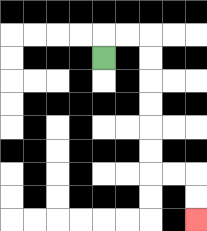{'start': '[4, 2]', 'end': '[8, 9]', 'path_directions': 'U,R,R,D,D,D,D,D,D,R,R,D,D', 'path_coordinates': '[[4, 2], [4, 1], [5, 1], [6, 1], [6, 2], [6, 3], [6, 4], [6, 5], [6, 6], [6, 7], [7, 7], [8, 7], [8, 8], [8, 9]]'}